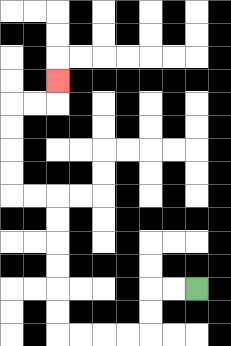{'start': '[8, 12]', 'end': '[2, 3]', 'path_directions': 'L,L,D,D,L,L,L,L,U,U,U,U,U,U,L,L,U,U,U,U,R,R,U', 'path_coordinates': '[[8, 12], [7, 12], [6, 12], [6, 13], [6, 14], [5, 14], [4, 14], [3, 14], [2, 14], [2, 13], [2, 12], [2, 11], [2, 10], [2, 9], [2, 8], [1, 8], [0, 8], [0, 7], [0, 6], [0, 5], [0, 4], [1, 4], [2, 4], [2, 3]]'}